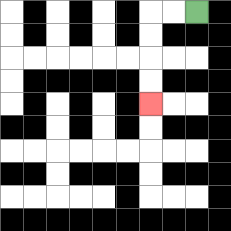{'start': '[8, 0]', 'end': '[6, 4]', 'path_directions': 'L,L,D,D,D,D', 'path_coordinates': '[[8, 0], [7, 0], [6, 0], [6, 1], [6, 2], [6, 3], [6, 4]]'}